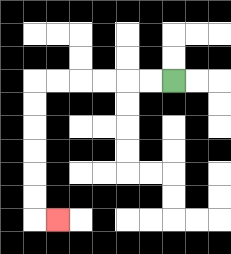{'start': '[7, 3]', 'end': '[2, 9]', 'path_directions': 'L,L,L,L,L,L,D,D,D,D,D,D,R', 'path_coordinates': '[[7, 3], [6, 3], [5, 3], [4, 3], [3, 3], [2, 3], [1, 3], [1, 4], [1, 5], [1, 6], [1, 7], [1, 8], [1, 9], [2, 9]]'}